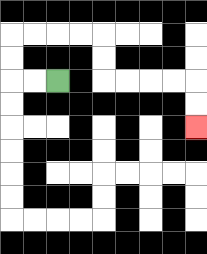{'start': '[2, 3]', 'end': '[8, 5]', 'path_directions': 'L,L,U,U,R,R,R,R,D,D,R,R,R,R,D,D', 'path_coordinates': '[[2, 3], [1, 3], [0, 3], [0, 2], [0, 1], [1, 1], [2, 1], [3, 1], [4, 1], [4, 2], [4, 3], [5, 3], [6, 3], [7, 3], [8, 3], [8, 4], [8, 5]]'}